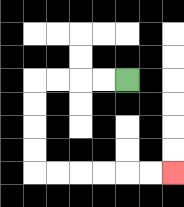{'start': '[5, 3]', 'end': '[7, 7]', 'path_directions': 'L,L,L,L,D,D,D,D,R,R,R,R,R,R', 'path_coordinates': '[[5, 3], [4, 3], [3, 3], [2, 3], [1, 3], [1, 4], [1, 5], [1, 6], [1, 7], [2, 7], [3, 7], [4, 7], [5, 7], [6, 7], [7, 7]]'}